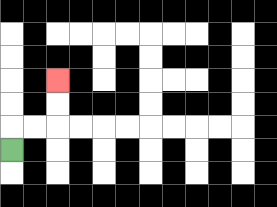{'start': '[0, 6]', 'end': '[2, 3]', 'path_directions': 'U,R,R,U,U', 'path_coordinates': '[[0, 6], [0, 5], [1, 5], [2, 5], [2, 4], [2, 3]]'}